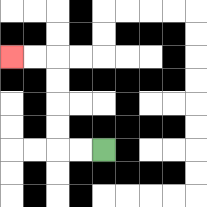{'start': '[4, 6]', 'end': '[0, 2]', 'path_directions': 'L,L,U,U,U,U,L,L', 'path_coordinates': '[[4, 6], [3, 6], [2, 6], [2, 5], [2, 4], [2, 3], [2, 2], [1, 2], [0, 2]]'}